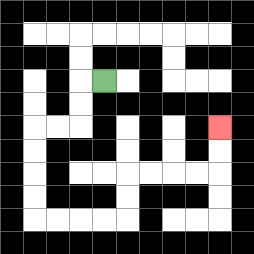{'start': '[4, 3]', 'end': '[9, 5]', 'path_directions': 'L,D,D,L,L,D,D,D,D,R,R,R,R,U,U,R,R,R,R,U,U', 'path_coordinates': '[[4, 3], [3, 3], [3, 4], [3, 5], [2, 5], [1, 5], [1, 6], [1, 7], [1, 8], [1, 9], [2, 9], [3, 9], [4, 9], [5, 9], [5, 8], [5, 7], [6, 7], [7, 7], [8, 7], [9, 7], [9, 6], [9, 5]]'}